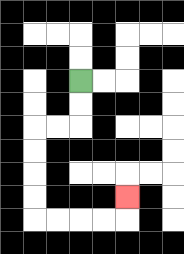{'start': '[3, 3]', 'end': '[5, 8]', 'path_directions': 'D,D,L,L,D,D,D,D,R,R,R,R,U', 'path_coordinates': '[[3, 3], [3, 4], [3, 5], [2, 5], [1, 5], [1, 6], [1, 7], [1, 8], [1, 9], [2, 9], [3, 9], [4, 9], [5, 9], [5, 8]]'}